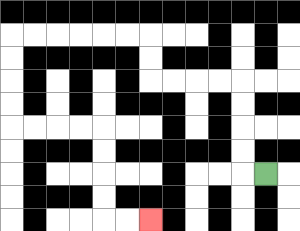{'start': '[11, 7]', 'end': '[6, 9]', 'path_directions': 'L,U,U,U,U,L,L,L,L,U,U,L,L,L,L,L,L,D,D,D,D,R,R,R,R,D,D,D,D,R,R', 'path_coordinates': '[[11, 7], [10, 7], [10, 6], [10, 5], [10, 4], [10, 3], [9, 3], [8, 3], [7, 3], [6, 3], [6, 2], [6, 1], [5, 1], [4, 1], [3, 1], [2, 1], [1, 1], [0, 1], [0, 2], [0, 3], [0, 4], [0, 5], [1, 5], [2, 5], [3, 5], [4, 5], [4, 6], [4, 7], [4, 8], [4, 9], [5, 9], [6, 9]]'}